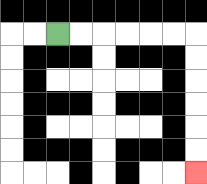{'start': '[2, 1]', 'end': '[8, 7]', 'path_directions': 'R,R,R,R,R,R,D,D,D,D,D,D', 'path_coordinates': '[[2, 1], [3, 1], [4, 1], [5, 1], [6, 1], [7, 1], [8, 1], [8, 2], [8, 3], [8, 4], [8, 5], [8, 6], [8, 7]]'}